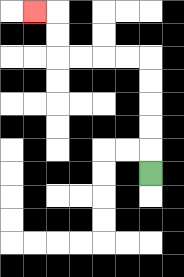{'start': '[6, 7]', 'end': '[1, 0]', 'path_directions': 'U,U,U,U,U,L,L,L,L,U,U,L', 'path_coordinates': '[[6, 7], [6, 6], [6, 5], [6, 4], [6, 3], [6, 2], [5, 2], [4, 2], [3, 2], [2, 2], [2, 1], [2, 0], [1, 0]]'}